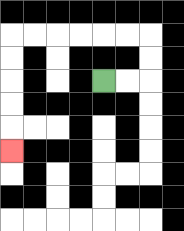{'start': '[4, 3]', 'end': '[0, 6]', 'path_directions': 'R,R,U,U,L,L,L,L,L,L,D,D,D,D,D', 'path_coordinates': '[[4, 3], [5, 3], [6, 3], [6, 2], [6, 1], [5, 1], [4, 1], [3, 1], [2, 1], [1, 1], [0, 1], [0, 2], [0, 3], [0, 4], [0, 5], [0, 6]]'}